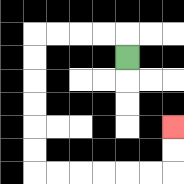{'start': '[5, 2]', 'end': '[7, 5]', 'path_directions': 'U,L,L,L,L,D,D,D,D,D,D,R,R,R,R,R,R,U,U', 'path_coordinates': '[[5, 2], [5, 1], [4, 1], [3, 1], [2, 1], [1, 1], [1, 2], [1, 3], [1, 4], [1, 5], [1, 6], [1, 7], [2, 7], [3, 7], [4, 7], [5, 7], [6, 7], [7, 7], [7, 6], [7, 5]]'}